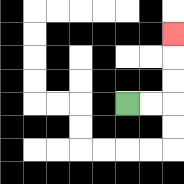{'start': '[5, 4]', 'end': '[7, 1]', 'path_directions': 'R,R,U,U,U', 'path_coordinates': '[[5, 4], [6, 4], [7, 4], [7, 3], [7, 2], [7, 1]]'}